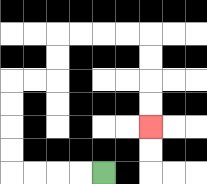{'start': '[4, 7]', 'end': '[6, 5]', 'path_directions': 'L,L,L,L,U,U,U,U,R,R,U,U,R,R,R,R,D,D,D,D', 'path_coordinates': '[[4, 7], [3, 7], [2, 7], [1, 7], [0, 7], [0, 6], [0, 5], [0, 4], [0, 3], [1, 3], [2, 3], [2, 2], [2, 1], [3, 1], [4, 1], [5, 1], [6, 1], [6, 2], [6, 3], [6, 4], [6, 5]]'}